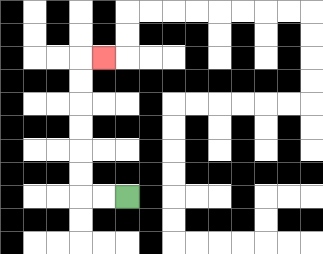{'start': '[5, 8]', 'end': '[4, 2]', 'path_directions': 'L,L,U,U,U,U,U,U,R', 'path_coordinates': '[[5, 8], [4, 8], [3, 8], [3, 7], [3, 6], [3, 5], [3, 4], [3, 3], [3, 2], [4, 2]]'}